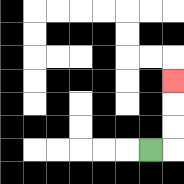{'start': '[6, 6]', 'end': '[7, 3]', 'path_directions': 'R,U,U,U', 'path_coordinates': '[[6, 6], [7, 6], [7, 5], [7, 4], [7, 3]]'}